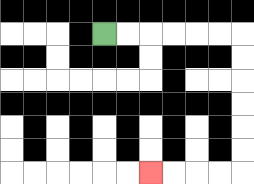{'start': '[4, 1]', 'end': '[6, 7]', 'path_directions': 'R,R,R,R,R,R,D,D,D,D,D,D,L,L,L,L', 'path_coordinates': '[[4, 1], [5, 1], [6, 1], [7, 1], [8, 1], [9, 1], [10, 1], [10, 2], [10, 3], [10, 4], [10, 5], [10, 6], [10, 7], [9, 7], [8, 7], [7, 7], [6, 7]]'}